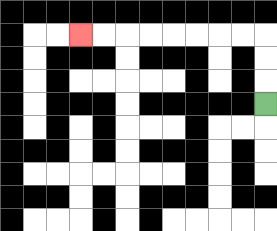{'start': '[11, 4]', 'end': '[3, 1]', 'path_directions': 'U,U,U,L,L,L,L,L,L,L,L', 'path_coordinates': '[[11, 4], [11, 3], [11, 2], [11, 1], [10, 1], [9, 1], [8, 1], [7, 1], [6, 1], [5, 1], [4, 1], [3, 1]]'}